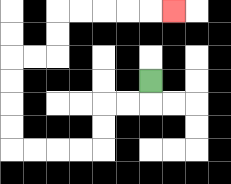{'start': '[6, 3]', 'end': '[7, 0]', 'path_directions': 'D,L,L,D,D,L,L,L,L,U,U,U,U,R,R,U,U,R,R,R,R,R', 'path_coordinates': '[[6, 3], [6, 4], [5, 4], [4, 4], [4, 5], [4, 6], [3, 6], [2, 6], [1, 6], [0, 6], [0, 5], [0, 4], [0, 3], [0, 2], [1, 2], [2, 2], [2, 1], [2, 0], [3, 0], [4, 0], [5, 0], [6, 0], [7, 0]]'}